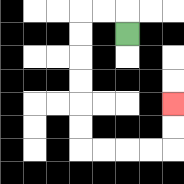{'start': '[5, 1]', 'end': '[7, 4]', 'path_directions': 'U,L,L,D,D,D,D,D,D,R,R,R,R,U,U', 'path_coordinates': '[[5, 1], [5, 0], [4, 0], [3, 0], [3, 1], [3, 2], [3, 3], [3, 4], [3, 5], [3, 6], [4, 6], [5, 6], [6, 6], [7, 6], [7, 5], [7, 4]]'}